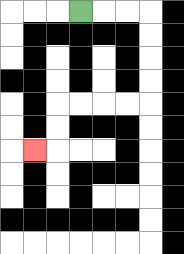{'start': '[3, 0]', 'end': '[1, 6]', 'path_directions': 'R,R,R,D,D,D,D,L,L,L,L,D,D,L', 'path_coordinates': '[[3, 0], [4, 0], [5, 0], [6, 0], [6, 1], [6, 2], [6, 3], [6, 4], [5, 4], [4, 4], [3, 4], [2, 4], [2, 5], [2, 6], [1, 6]]'}